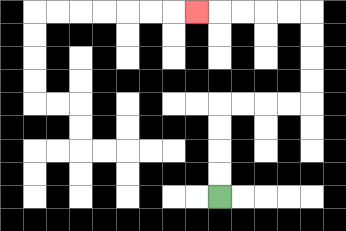{'start': '[9, 8]', 'end': '[8, 0]', 'path_directions': 'U,U,U,U,R,R,R,R,U,U,U,U,L,L,L,L,L', 'path_coordinates': '[[9, 8], [9, 7], [9, 6], [9, 5], [9, 4], [10, 4], [11, 4], [12, 4], [13, 4], [13, 3], [13, 2], [13, 1], [13, 0], [12, 0], [11, 0], [10, 0], [9, 0], [8, 0]]'}